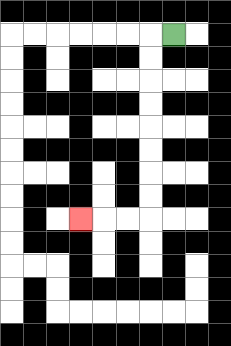{'start': '[7, 1]', 'end': '[3, 9]', 'path_directions': 'L,D,D,D,D,D,D,D,D,L,L,L', 'path_coordinates': '[[7, 1], [6, 1], [6, 2], [6, 3], [6, 4], [6, 5], [6, 6], [6, 7], [6, 8], [6, 9], [5, 9], [4, 9], [3, 9]]'}